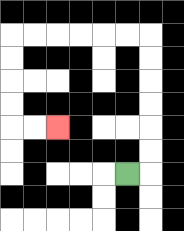{'start': '[5, 7]', 'end': '[2, 5]', 'path_directions': 'R,U,U,U,U,U,U,L,L,L,L,L,L,D,D,D,D,R,R', 'path_coordinates': '[[5, 7], [6, 7], [6, 6], [6, 5], [6, 4], [6, 3], [6, 2], [6, 1], [5, 1], [4, 1], [3, 1], [2, 1], [1, 1], [0, 1], [0, 2], [0, 3], [0, 4], [0, 5], [1, 5], [2, 5]]'}